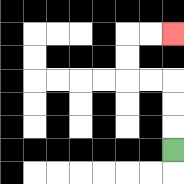{'start': '[7, 6]', 'end': '[7, 1]', 'path_directions': 'U,U,U,L,L,U,U,R,R', 'path_coordinates': '[[7, 6], [7, 5], [7, 4], [7, 3], [6, 3], [5, 3], [5, 2], [5, 1], [6, 1], [7, 1]]'}